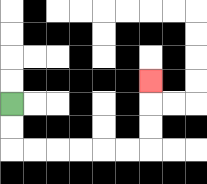{'start': '[0, 4]', 'end': '[6, 3]', 'path_directions': 'D,D,R,R,R,R,R,R,U,U,U', 'path_coordinates': '[[0, 4], [0, 5], [0, 6], [1, 6], [2, 6], [3, 6], [4, 6], [5, 6], [6, 6], [6, 5], [6, 4], [6, 3]]'}